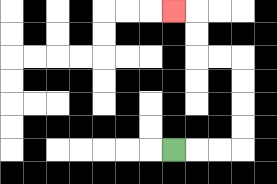{'start': '[7, 6]', 'end': '[7, 0]', 'path_directions': 'R,R,R,U,U,U,U,L,L,U,U,L', 'path_coordinates': '[[7, 6], [8, 6], [9, 6], [10, 6], [10, 5], [10, 4], [10, 3], [10, 2], [9, 2], [8, 2], [8, 1], [8, 0], [7, 0]]'}